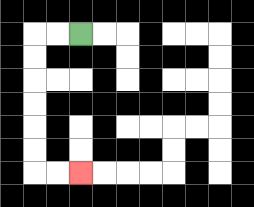{'start': '[3, 1]', 'end': '[3, 7]', 'path_directions': 'L,L,D,D,D,D,D,D,R,R', 'path_coordinates': '[[3, 1], [2, 1], [1, 1], [1, 2], [1, 3], [1, 4], [1, 5], [1, 6], [1, 7], [2, 7], [3, 7]]'}